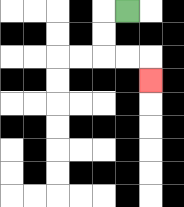{'start': '[5, 0]', 'end': '[6, 3]', 'path_directions': 'L,D,D,R,R,D', 'path_coordinates': '[[5, 0], [4, 0], [4, 1], [4, 2], [5, 2], [6, 2], [6, 3]]'}